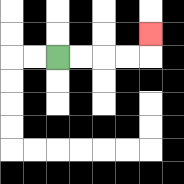{'start': '[2, 2]', 'end': '[6, 1]', 'path_directions': 'R,R,R,R,U', 'path_coordinates': '[[2, 2], [3, 2], [4, 2], [5, 2], [6, 2], [6, 1]]'}